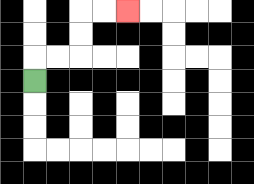{'start': '[1, 3]', 'end': '[5, 0]', 'path_directions': 'U,R,R,U,U,R,R', 'path_coordinates': '[[1, 3], [1, 2], [2, 2], [3, 2], [3, 1], [3, 0], [4, 0], [5, 0]]'}